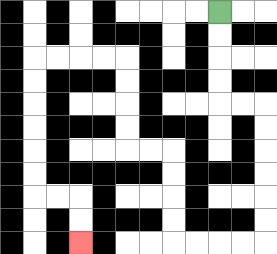{'start': '[9, 0]', 'end': '[3, 10]', 'path_directions': 'D,D,D,D,R,R,D,D,D,D,D,D,L,L,L,L,U,U,U,U,L,L,U,U,U,U,L,L,L,L,D,D,D,D,D,D,R,R,D,D', 'path_coordinates': '[[9, 0], [9, 1], [9, 2], [9, 3], [9, 4], [10, 4], [11, 4], [11, 5], [11, 6], [11, 7], [11, 8], [11, 9], [11, 10], [10, 10], [9, 10], [8, 10], [7, 10], [7, 9], [7, 8], [7, 7], [7, 6], [6, 6], [5, 6], [5, 5], [5, 4], [5, 3], [5, 2], [4, 2], [3, 2], [2, 2], [1, 2], [1, 3], [1, 4], [1, 5], [1, 6], [1, 7], [1, 8], [2, 8], [3, 8], [3, 9], [3, 10]]'}